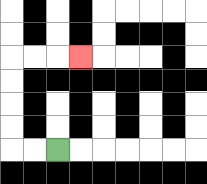{'start': '[2, 6]', 'end': '[3, 2]', 'path_directions': 'L,L,U,U,U,U,R,R,R', 'path_coordinates': '[[2, 6], [1, 6], [0, 6], [0, 5], [0, 4], [0, 3], [0, 2], [1, 2], [2, 2], [3, 2]]'}